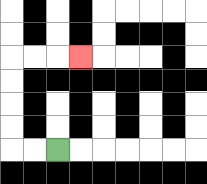{'start': '[2, 6]', 'end': '[3, 2]', 'path_directions': 'L,L,U,U,U,U,R,R,R', 'path_coordinates': '[[2, 6], [1, 6], [0, 6], [0, 5], [0, 4], [0, 3], [0, 2], [1, 2], [2, 2], [3, 2]]'}